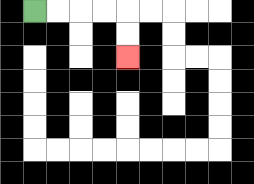{'start': '[1, 0]', 'end': '[5, 2]', 'path_directions': 'R,R,R,R,D,D', 'path_coordinates': '[[1, 0], [2, 0], [3, 0], [4, 0], [5, 0], [5, 1], [5, 2]]'}